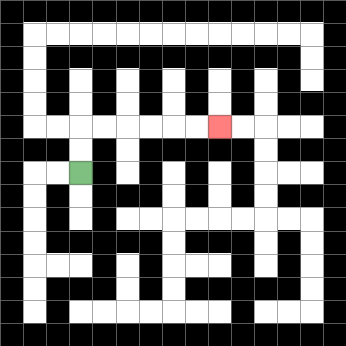{'start': '[3, 7]', 'end': '[9, 5]', 'path_directions': 'U,U,R,R,R,R,R,R', 'path_coordinates': '[[3, 7], [3, 6], [3, 5], [4, 5], [5, 5], [6, 5], [7, 5], [8, 5], [9, 5]]'}